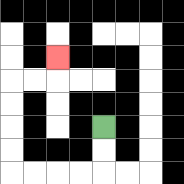{'start': '[4, 5]', 'end': '[2, 2]', 'path_directions': 'D,D,L,L,L,L,U,U,U,U,R,R,U', 'path_coordinates': '[[4, 5], [4, 6], [4, 7], [3, 7], [2, 7], [1, 7], [0, 7], [0, 6], [0, 5], [0, 4], [0, 3], [1, 3], [2, 3], [2, 2]]'}